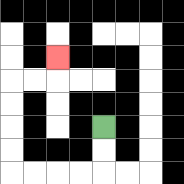{'start': '[4, 5]', 'end': '[2, 2]', 'path_directions': 'D,D,L,L,L,L,U,U,U,U,R,R,U', 'path_coordinates': '[[4, 5], [4, 6], [4, 7], [3, 7], [2, 7], [1, 7], [0, 7], [0, 6], [0, 5], [0, 4], [0, 3], [1, 3], [2, 3], [2, 2]]'}